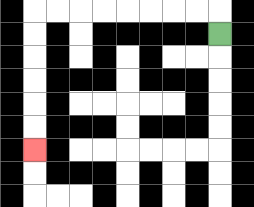{'start': '[9, 1]', 'end': '[1, 6]', 'path_directions': 'U,L,L,L,L,L,L,L,L,D,D,D,D,D,D', 'path_coordinates': '[[9, 1], [9, 0], [8, 0], [7, 0], [6, 0], [5, 0], [4, 0], [3, 0], [2, 0], [1, 0], [1, 1], [1, 2], [1, 3], [1, 4], [1, 5], [1, 6]]'}